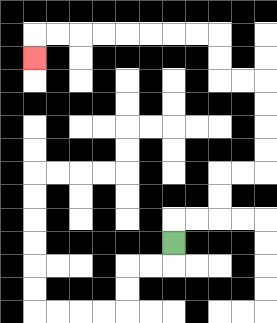{'start': '[7, 10]', 'end': '[1, 2]', 'path_directions': 'U,R,R,U,U,R,R,U,U,U,U,L,L,U,U,L,L,L,L,L,L,L,L,D', 'path_coordinates': '[[7, 10], [7, 9], [8, 9], [9, 9], [9, 8], [9, 7], [10, 7], [11, 7], [11, 6], [11, 5], [11, 4], [11, 3], [10, 3], [9, 3], [9, 2], [9, 1], [8, 1], [7, 1], [6, 1], [5, 1], [4, 1], [3, 1], [2, 1], [1, 1], [1, 2]]'}